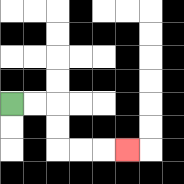{'start': '[0, 4]', 'end': '[5, 6]', 'path_directions': 'R,R,D,D,R,R,R', 'path_coordinates': '[[0, 4], [1, 4], [2, 4], [2, 5], [2, 6], [3, 6], [4, 6], [5, 6]]'}